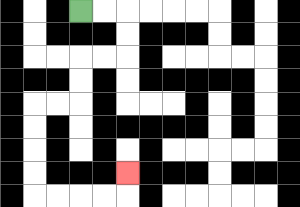{'start': '[3, 0]', 'end': '[5, 7]', 'path_directions': 'R,R,D,D,L,L,D,D,L,L,D,D,D,D,R,R,R,R,U', 'path_coordinates': '[[3, 0], [4, 0], [5, 0], [5, 1], [5, 2], [4, 2], [3, 2], [3, 3], [3, 4], [2, 4], [1, 4], [1, 5], [1, 6], [1, 7], [1, 8], [2, 8], [3, 8], [4, 8], [5, 8], [5, 7]]'}